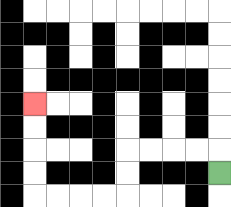{'start': '[9, 7]', 'end': '[1, 4]', 'path_directions': 'U,L,L,L,L,D,D,L,L,L,L,U,U,U,U', 'path_coordinates': '[[9, 7], [9, 6], [8, 6], [7, 6], [6, 6], [5, 6], [5, 7], [5, 8], [4, 8], [3, 8], [2, 8], [1, 8], [1, 7], [1, 6], [1, 5], [1, 4]]'}